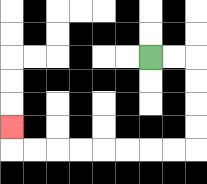{'start': '[6, 2]', 'end': '[0, 5]', 'path_directions': 'R,R,D,D,D,D,L,L,L,L,L,L,L,L,U', 'path_coordinates': '[[6, 2], [7, 2], [8, 2], [8, 3], [8, 4], [8, 5], [8, 6], [7, 6], [6, 6], [5, 6], [4, 6], [3, 6], [2, 6], [1, 6], [0, 6], [0, 5]]'}